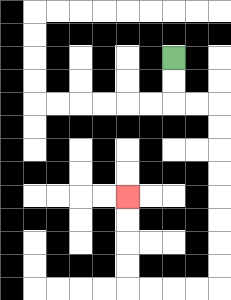{'start': '[7, 2]', 'end': '[5, 8]', 'path_directions': 'D,D,R,R,D,D,D,D,D,D,D,D,L,L,L,L,U,U,U,U', 'path_coordinates': '[[7, 2], [7, 3], [7, 4], [8, 4], [9, 4], [9, 5], [9, 6], [9, 7], [9, 8], [9, 9], [9, 10], [9, 11], [9, 12], [8, 12], [7, 12], [6, 12], [5, 12], [5, 11], [5, 10], [5, 9], [5, 8]]'}